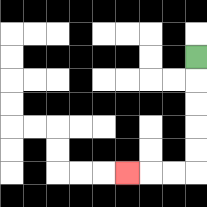{'start': '[8, 2]', 'end': '[5, 7]', 'path_directions': 'D,D,D,D,D,L,L,L', 'path_coordinates': '[[8, 2], [8, 3], [8, 4], [8, 5], [8, 6], [8, 7], [7, 7], [6, 7], [5, 7]]'}